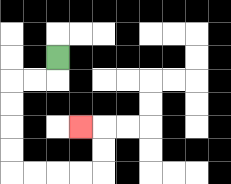{'start': '[2, 2]', 'end': '[3, 5]', 'path_directions': 'D,L,L,D,D,D,D,R,R,R,R,U,U,L', 'path_coordinates': '[[2, 2], [2, 3], [1, 3], [0, 3], [0, 4], [0, 5], [0, 6], [0, 7], [1, 7], [2, 7], [3, 7], [4, 7], [4, 6], [4, 5], [3, 5]]'}